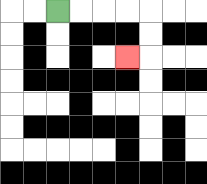{'start': '[2, 0]', 'end': '[5, 2]', 'path_directions': 'R,R,R,R,D,D,L', 'path_coordinates': '[[2, 0], [3, 0], [4, 0], [5, 0], [6, 0], [6, 1], [6, 2], [5, 2]]'}